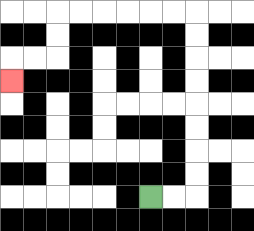{'start': '[6, 8]', 'end': '[0, 3]', 'path_directions': 'R,R,U,U,U,U,U,U,U,U,L,L,L,L,L,L,D,D,L,L,D', 'path_coordinates': '[[6, 8], [7, 8], [8, 8], [8, 7], [8, 6], [8, 5], [8, 4], [8, 3], [8, 2], [8, 1], [8, 0], [7, 0], [6, 0], [5, 0], [4, 0], [3, 0], [2, 0], [2, 1], [2, 2], [1, 2], [0, 2], [0, 3]]'}